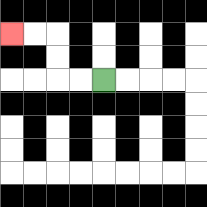{'start': '[4, 3]', 'end': '[0, 1]', 'path_directions': 'L,L,U,U,L,L', 'path_coordinates': '[[4, 3], [3, 3], [2, 3], [2, 2], [2, 1], [1, 1], [0, 1]]'}